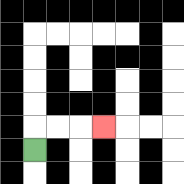{'start': '[1, 6]', 'end': '[4, 5]', 'path_directions': 'U,R,R,R', 'path_coordinates': '[[1, 6], [1, 5], [2, 5], [3, 5], [4, 5]]'}